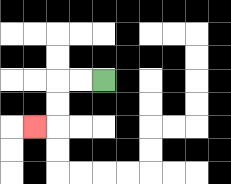{'start': '[4, 3]', 'end': '[1, 5]', 'path_directions': 'L,L,D,D,L', 'path_coordinates': '[[4, 3], [3, 3], [2, 3], [2, 4], [2, 5], [1, 5]]'}